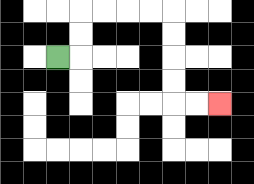{'start': '[2, 2]', 'end': '[9, 4]', 'path_directions': 'R,U,U,R,R,R,R,D,D,D,D,R,R', 'path_coordinates': '[[2, 2], [3, 2], [3, 1], [3, 0], [4, 0], [5, 0], [6, 0], [7, 0], [7, 1], [7, 2], [7, 3], [7, 4], [8, 4], [9, 4]]'}